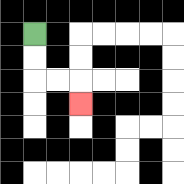{'start': '[1, 1]', 'end': '[3, 4]', 'path_directions': 'D,D,R,R,D', 'path_coordinates': '[[1, 1], [1, 2], [1, 3], [2, 3], [3, 3], [3, 4]]'}